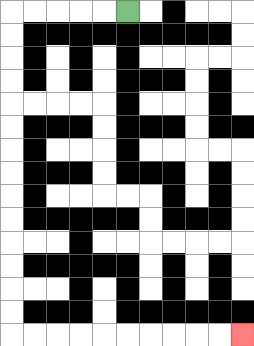{'start': '[5, 0]', 'end': '[10, 14]', 'path_directions': 'L,L,L,L,L,D,D,D,D,D,D,D,D,D,D,D,D,D,D,R,R,R,R,R,R,R,R,R,R', 'path_coordinates': '[[5, 0], [4, 0], [3, 0], [2, 0], [1, 0], [0, 0], [0, 1], [0, 2], [0, 3], [0, 4], [0, 5], [0, 6], [0, 7], [0, 8], [0, 9], [0, 10], [0, 11], [0, 12], [0, 13], [0, 14], [1, 14], [2, 14], [3, 14], [4, 14], [5, 14], [6, 14], [7, 14], [8, 14], [9, 14], [10, 14]]'}